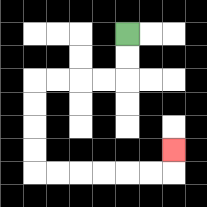{'start': '[5, 1]', 'end': '[7, 6]', 'path_directions': 'D,D,L,L,L,L,D,D,D,D,R,R,R,R,R,R,U', 'path_coordinates': '[[5, 1], [5, 2], [5, 3], [4, 3], [3, 3], [2, 3], [1, 3], [1, 4], [1, 5], [1, 6], [1, 7], [2, 7], [3, 7], [4, 7], [5, 7], [6, 7], [7, 7], [7, 6]]'}